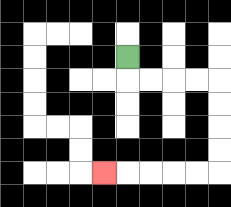{'start': '[5, 2]', 'end': '[4, 7]', 'path_directions': 'D,R,R,R,R,D,D,D,D,L,L,L,L,L', 'path_coordinates': '[[5, 2], [5, 3], [6, 3], [7, 3], [8, 3], [9, 3], [9, 4], [9, 5], [9, 6], [9, 7], [8, 7], [7, 7], [6, 7], [5, 7], [4, 7]]'}